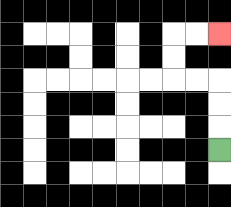{'start': '[9, 6]', 'end': '[9, 1]', 'path_directions': 'U,U,U,L,L,U,U,R,R', 'path_coordinates': '[[9, 6], [9, 5], [9, 4], [9, 3], [8, 3], [7, 3], [7, 2], [7, 1], [8, 1], [9, 1]]'}